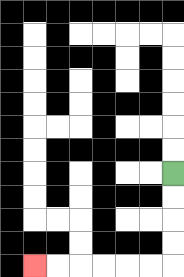{'start': '[7, 7]', 'end': '[1, 11]', 'path_directions': 'D,D,D,D,L,L,L,L,L,L', 'path_coordinates': '[[7, 7], [7, 8], [7, 9], [7, 10], [7, 11], [6, 11], [5, 11], [4, 11], [3, 11], [2, 11], [1, 11]]'}